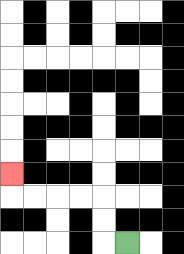{'start': '[5, 10]', 'end': '[0, 7]', 'path_directions': 'L,U,U,L,L,L,L,U', 'path_coordinates': '[[5, 10], [4, 10], [4, 9], [4, 8], [3, 8], [2, 8], [1, 8], [0, 8], [0, 7]]'}